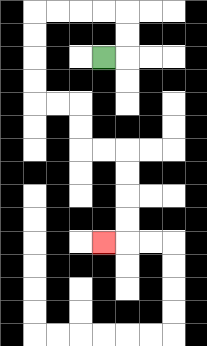{'start': '[4, 2]', 'end': '[4, 10]', 'path_directions': 'R,U,U,L,L,L,L,D,D,D,D,R,R,D,D,R,R,D,D,D,D,L', 'path_coordinates': '[[4, 2], [5, 2], [5, 1], [5, 0], [4, 0], [3, 0], [2, 0], [1, 0], [1, 1], [1, 2], [1, 3], [1, 4], [2, 4], [3, 4], [3, 5], [3, 6], [4, 6], [5, 6], [5, 7], [5, 8], [5, 9], [5, 10], [4, 10]]'}